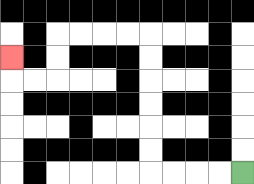{'start': '[10, 7]', 'end': '[0, 2]', 'path_directions': 'L,L,L,L,U,U,U,U,U,U,L,L,L,L,D,D,L,L,U', 'path_coordinates': '[[10, 7], [9, 7], [8, 7], [7, 7], [6, 7], [6, 6], [6, 5], [6, 4], [6, 3], [6, 2], [6, 1], [5, 1], [4, 1], [3, 1], [2, 1], [2, 2], [2, 3], [1, 3], [0, 3], [0, 2]]'}